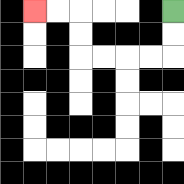{'start': '[7, 0]', 'end': '[1, 0]', 'path_directions': 'D,D,L,L,L,L,U,U,L,L', 'path_coordinates': '[[7, 0], [7, 1], [7, 2], [6, 2], [5, 2], [4, 2], [3, 2], [3, 1], [3, 0], [2, 0], [1, 0]]'}